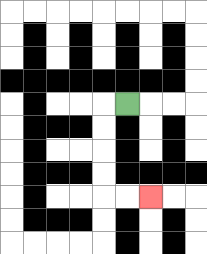{'start': '[5, 4]', 'end': '[6, 8]', 'path_directions': 'L,D,D,D,D,R,R', 'path_coordinates': '[[5, 4], [4, 4], [4, 5], [4, 6], [4, 7], [4, 8], [5, 8], [6, 8]]'}